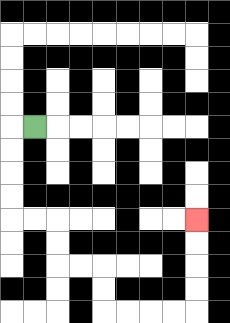{'start': '[1, 5]', 'end': '[8, 9]', 'path_directions': 'L,D,D,D,D,R,R,D,D,R,R,D,D,R,R,R,R,U,U,U,U', 'path_coordinates': '[[1, 5], [0, 5], [0, 6], [0, 7], [0, 8], [0, 9], [1, 9], [2, 9], [2, 10], [2, 11], [3, 11], [4, 11], [4, 12], [4, 13], [5, 13], [6, 13], [7, 13], [8, 13], [8, 12], [8, 11], [8, 10], [8, 9]]'}